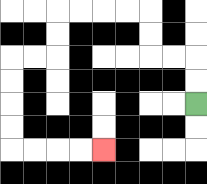{'start': '[8, 4]', 'end': '[4, 6]', 'path_directions': 'U,U,L,L,U,U,L,L,L,L,D,D,L,L,D,D,D,D,R,R,R,R', 'path_coordinates': '[[8, 4], [8, 3], [8, 2], [7, 2], [6, 2], [6, 1], [6, 0], [5, 0], [4, 0], [3, 0], [2, 0], [2, 1], [2, 2], [1, 2], [0, 2], [0, 3], [0, 4], [0, 5], [0, 6], [1, 6], [2, 6], [3, 6], [4, 6]]'}